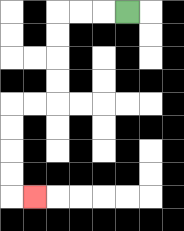{'start': '[5, 0]', 'end': '[1, 8]', 'path_directions': 'L,L,L,D,D,D,D,L,L,D,D,D,D,R', 'path_coordinates': '[[5, 0], [4, 0], [3, 0], [2, 0], [2, 1], [2, 2], [2, 3], [2, 4], [1, 4], [0, 4], [0, 5], [0, 6], [0, 7], [0, 8], [1, 8]]'}